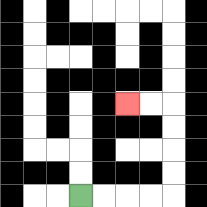{'start': '[3, 8]', 'end': '[5, 4]', 'path_directions': 'R,R,R,R,U,U,U,U,L,L', 'path_coordinates': '[[3, 8], [4, 8], [5, 8], [6, 8], [7, 8], [7, 7], [7, 6], [7, 5], [7, 4], [6, 4], [5, 4]]'}